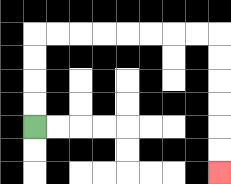{'start': '[1, 5]', 'end': '[9, 7]', 'path_directions': 'U,U,U,U,R,R,R,R,R,R,R,R,D,D,D,D,D,D', 'path_coordinates': '[[1, 5], [1, 4], [1, 3], [1, 2], [1, 1], [2, 1], [3, 1], [4, 1], [5, 1], [6, 1], [7, 1], [8, 1], [9, 1], [9, 2], [9, 3], [9, 4], [9, 5], [9, 6], [9, 7]]'}